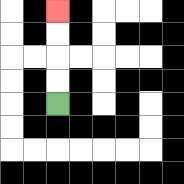{'start': '[2, 4]', 'end': '[2, 0]', 'path_directions': 'U,U,U,U', 'path_coordinates': '[[2, 4], [2, 3], [2, 2], [2, 1], [2, 0]]'}